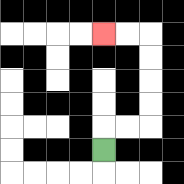{'start': '[4, 6]', 'end': '[4, 1]', 'path_directions': 'U,R,R,U,U,U,U,L,L', 'path_coordinates': '[[4, 6], [4, 5], [5, 5], [6, 5], [6, 4], [6, 3], [6, 2], [6, 1], [5, 1], [4, 1]]'}